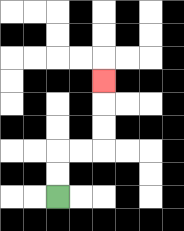{'start': '[2, 8]', 'end': '[4, 3]', 'path_directions': 'U,U,R,R,U,U,U', 'path_coordinates': '[[2, 8], [2, 7], [2, 6], [3, 6], [4, 6], [4, 5], [4, 4], [4, 3]]'}